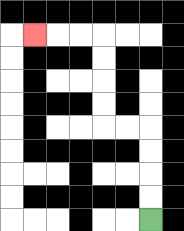{'start': '[6, 9]', 'end': '[1, 1]', 'path_directions': 'U,U,U,U,L,L,U,U,U,U,L,L,L', 'path_coordinates': '[[6, 9], [6, 8], [6, 7], [6, 6], [6, 5], [5, 5], [4, 5], [4, 4], [4, 3], [4, 2], [4, 1], [3, 1], [2, 1], [1, 1]]'}